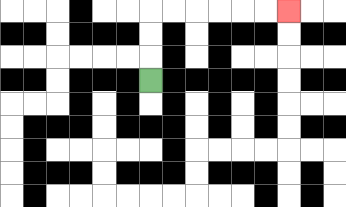{'start': '[6, 3]', 'end': '[12, 0]', 'path_directions': 'U,U,U,R,R,R,R,R,R', 'path_coordinates': '[[6, 3], [6, 2], [6, 1], [6, 0], [7, 0], [8, 0], [9, 0], [10, 0], [11, 0], [12, 0]]'}